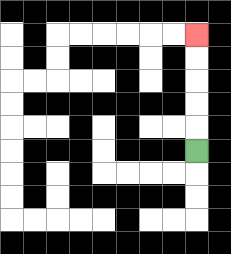{'start': '[8, 6]', 'end': '[8, 1]', 'path_directions': 'U,U,U,U,U', 'path_coordinates': '[[8, 6], [8, 5], [8, 4], [8, 3], [8, 2], [8, 1]]'}